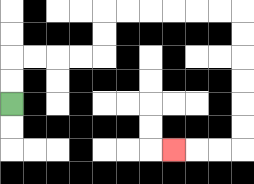{'start': '[0, 4]', 'end': '[7, 6]', 'path_directions': 'U,U,R,R,R,R,U,U,R,R,R,R,R,R,D,D,D,D,D,D,L,L,L', 'path_coordinates': '[[0, 4], [0, 3], [0, 2], [1, 2], [2, 2], [3, 2], [4, 2], [4, 1], [4, 0], [5, 0], [6, 0], [7, 0], [8, 0], [9, 0], [10, 0], [10, 1], [10, 2], [10, 3], [10, 4], [10, 5], [10, 6], [9, 6], [8, 6], [7, 6]]'}